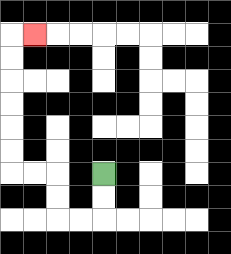{'start': '[4, 7]', 'end': '[1, 1]', 'path_directions': 'D,D,L,L,U,U,L,L,U,U,U,U,U,U,R', 'path_coordinates': '[[4, 7], [4, 8], [4, 9], [3, 9], [2, 9], [2, 8], [2, 7], [1, 7], [0, 7], [0, 6], [0, 5], [0, 4], [0, 3], [0, 2], [0, 1], [1, 1]]'}